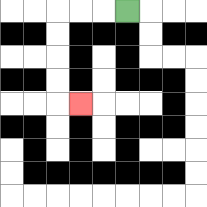{'start': '[5, 0]', 'end': '[3, 4]', 'path_directions': 'L,L,L,D,D,D,D,R', 'path_coordinates': '[[5, 0], [4, 0], [3, 0], [2, 0], [2, 1], [2, 2], [2, 3], [2, 4], [3, 4]]'}